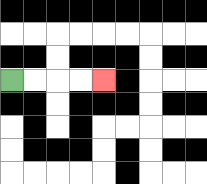{'start': '[0, 3]', 'end': '[4, 3]', 'path_directions': 'R,R,R,R', 'path_coordinates': '[[0, 3], [1, 3], [2, 3], [3, 3], [4, 3]]'}